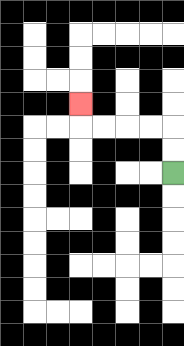{'start': '[7, 7]', 'end': '[3, 4]', 'path_directions': 'U,U,L,L,L,L,U', 'path_coordinates': '[[7, 7], [7, 6], [7, 5], [6, 5], [5, 5], [4, 5], [3, 5], [3, 4]]'}